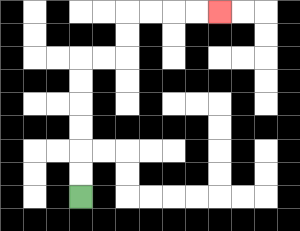{'start': '[3, 8]', 'end': '[9, 0]', 'path_directions': 'U,U,U,U,U,U,R,R,U,U,R,R,R,R', 'path_coordinates': '[[3, 8], [3, 7], [3, 6], [3, 5], [3, 4], [3, 3], [3, 2], [4, 2], [5, 2], [5, 1], [5, 0], [6, 0], [7, 0], [8, 0], [9, 0]]'}